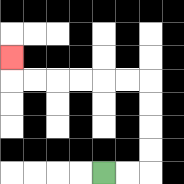{'start': '[4, 7]', 'end': '[0, 2]', 'path_directions': 'R,R,U,U,U,U,L,L,L,L,L,L,U', 'path_coordinates': '[[4, 7], [5, 7], [6, 7], [6, 6], [6, 5], [6, 4], [6, 3], [5, 3], [4, 3], [3, 3], [2, 3], [1, 3], [0, 3], [0, 2]]'}